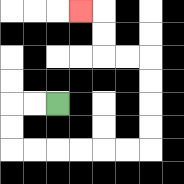{'start': '[2, 4]', 'end': '[3, 0]', 'path_directions': 'L,L,D,D,R,R,R,R,R,R,U,U,U,U,L,L,U,U,L', 'path_coordinates': '[[2, 4], [1, 4], [0, 4], [0, 5], [0, 6], [1, 6], [2, 6], [3, 6], [4, 6], [5, 6], [6, 6], [6, 5], [6, 4], [6, 3], [6, 2], [5, 2], [4, 2], [4, 1], [4, 0], [3, 0]]'}